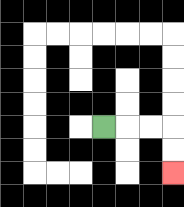{'start': '[4, 5]', 'end': '[7, 7]', 'path_directions': 'R,R,R,D,D', 'path_coordinates': '[[4, 5], [5, 5], [6, 5], [7, 5], [7, 6], [7, 7]]'}